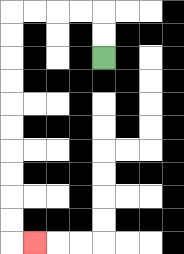{'start': '[4, 2]', 'end': '[1, 10]', 'path_directions': 'U,U,L,L,L,L,D,D,D,D,D,D,D,D,D,D,R', 'path_coordinates': '[[4, 2], [4, 1], [4, 0], [3, 0], [2, 0], [1, 0], [0, 0], [0, 1], [0, 2], [0, 3], [0, 4], [0, 5], [0, 6], [0, 7], [0, 8], [0, 9], [0, 10], [1, 10]]'}